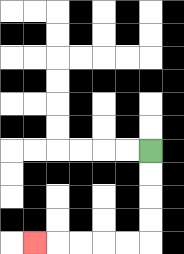{'start': '[6, 6]', 'end': '[1, 10]', 'path_directions': 'D,D,D,D,L,L,L,L,L', 'path_coordinates': '[[6, 6], [6, 7], [6, 8], [6, 9], [6, 10], [5, 10], [4, 10], [3, 10], [2, 10], [1, 10]]'}